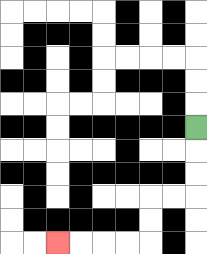{'start': '[8, 5]', 'end': '[2, 10]', 'path_directions': 'D,D,D,L,L,D,D,L,L,L,L', 'path_coordinates': '[[8, 5], [8, 6], [8, 7], [8, 8], [7, 8], [6, 8], [6, 9], [6, 10], [5, 10], [4, 10], [3, 10], [2, 10]]'}